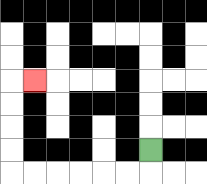{'start': '[6, 6]', 'end': '[1, 3]', 'path_directions': 'D,L,L,L,L,L,L,U,U,U,U,R', 'path_coordinates': '[[6, 6], [6, 7], [5, 7], [4, 7], [3, 7], [2, 7], [1, 7], [0, 7], [0, 6], [0, 5], [0, 4], [0, 3], [1, 3]]'}